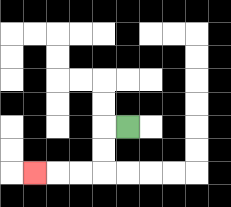{'start': '[5, 5]', 'end': '[1, 7]', 'path_directions': 'L,D,D,L,L,L', 'path_coordinates': '[[5, 5], [4, 5], [4, 6], [4, 7], [3, 7], [2, 7], [1, 7]]'}